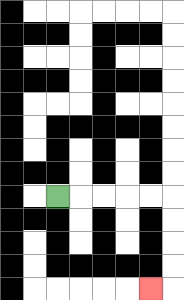{'start': '[2, 8]', 'end': '[6, 12]', 'path_directions': 'R,R,R,R,R,D,D,D,D,L', 'path_coordinates': '[[2, 8], [3, 8], [4, 8], [5, 8], [6, 8], [7, 8], [7, 9], [7, 10], [7, 11], [7, 12], [6, 12]]'}